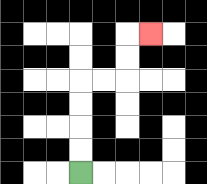{'start': '[3, 7]', 'end': '[6, 1]', 'path_directions': 'U,U,U,U,R,R,U,U,R', 'path_coordinates': '[[3, 7], [3, 6], [3, 5], [3, 4], [3, 3], [4, 3], [5, 3], [5, 2], [5, 1], [6, 1]]'}